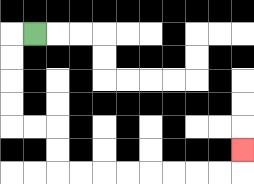{'start': '[1, 1]', 'end': '[10, 6]', 'path_directions': 'L,D,D,D,D,R,R,D,D,R,R,R,R,R,R,R,R,U', 'path_coordinates': '[[1, 1], [0, 1], [0, 2], [0, 3], [0, 4], [0, 5], [1, 5], [2, 5], [2, 6], [2, 7], [3, 7], [4, 7], [5, 7], [6, 7], [7, 7], [8, 7], [9, 7], [10, 7], [10, 6]]'}